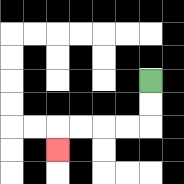{'start': '[6, 3]', 'end': '[2, 6]', 'path_directions': 'D,D,L,L,L,L,D', 'path_coordinates': '[[6, 3], [6, 4], [6, 5], [5, 5], [4, 5], [3, 5], [2, 5], [2, 6]]'}